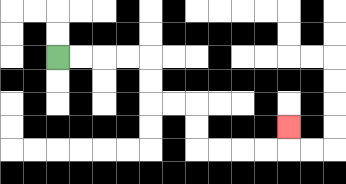{'start': '[2, 2]', 'end': '[12, 5]', 'path_directions': 'R,R,R,R,D,D,R,R,D,D,R,R,R,R,U', 'path_coordinates': '[[2, 2], [3, 2], [4, 2], [5, 2], [6, 2], [6, 3], [6, 4], [7, 4], [8, 4], [8, 5], [8, 6], [9, 6], [10, 6], [11, 6], [12, 6], [12, 5]]'}